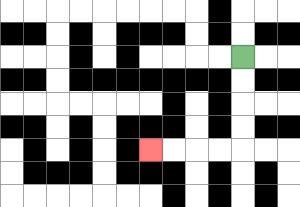{'start': '[10, 2]', 'end': '[6, 6]', 'path_directions': 'D,D,D,D,L,L,L,L', 'path_coordinates': '[[10, 2], [10, 3], [10, 4], [10, 5], [10, 6], [9, 6], [8, 6], [7, 6], [6, 6]]'}